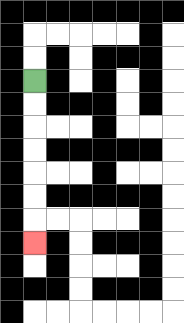{'start': '[1, 3]', 'end': '[1, 10]', 'path_directions': 'D,D,D,D,D,D,D', 'path_coordinates': '[[1, 3], [1, 4], [1, 5], [1, 6], [1, 7], [1, 8], [1, 9], [1, 10]]'}